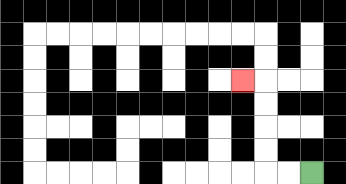{'start': '[13, 7]', 'end': '[10, 3]', 'path_directions': 'L,L,U,U,U,U,L', 'path_coordinates': '[[13, 7], [12, 7], [11, 7], [11, 6], [11, 5], [11, 4], [11, 3], [10, 3]]'}